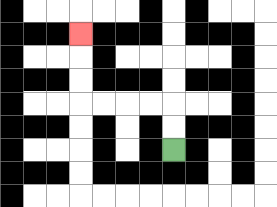{'start': '[7, 6]', 'end': '[3, 1]', 'path_directions': 'U,U,L,L,L,L,U,U,U', 'path_coordinates': '[[7, 6], [7, 5], [7, 4], [6, 4], [5, 4], [4, 4], [3, 4], [3, 3], [3, 2], [3, 1]]'}